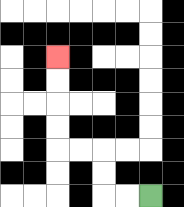{'start': '[6, 8]', 'end': '[2, 2]', 'path_directions': 'L,L,U,U,L,L,U,U,U,U', 'path_coordinates': '[[6, 8], [5, 8], [4, 8], [4, 7], [4, 6], [3, 6], [2, 6], [2, 5], [2, 4], [2, 3], [2, 2]]'}